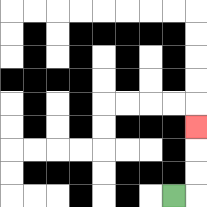{'start': '[7, 8]', 'end': '[8, 5]', 'path_directions': 'R,U,U,U', 'path_coordinates': '[[7, 8], [8, 8], [8, 7], [8, 6], [8, 5]]'}